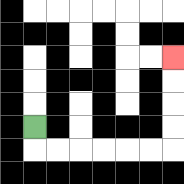{'start': '[1, 5]', 'end': '[7, 2]', 'path_directions': 'D,R,R,R,R,R,R,U,U,U,U', 'path_coordinates': '[[1, 5], [1, 6], [2, 6], [3, 6], [4, 6], [5, 6], [6, 6], [7, 6], [7, 5], [7, 4], [7, 3], [7, 2]]'}